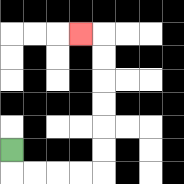{'start': '[0, 6]', 'end': '[3, 1]', 'path_directions': 'D,R,R,R,R,U,U,U,U,U,U,L', 'path_coordinates': '[[0, 6], [0, 7], [1, 7], [2, 7], [3, 7], [4, 7], [4, 6], [4, 5], [4, 4], [4, 3], [4, 2], [4, 1], [3, 1]]'}